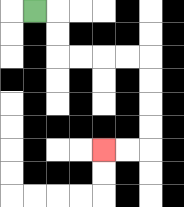{'start': '[1, 0]', 'end': '[4, 6]', 'path_directions': 'R,D,D,R,R,R,R,D,D,D,D,L,L', 'path_coordinates': '[[1, 0], [2, 0], [2, 1], [2, 2], [3, 2], [4, 2], [5, 2], [6, 2], [6, 3], [6, 4], [6, 5], [6, 6], [5, 6], [4, 6]]'}